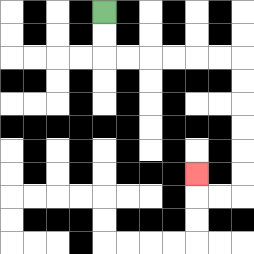{'start': '[4, 0]', 'end': '[8, 7]', 'path_directions': 'D,D,R,R,R,R,R,R,D,D,D,D,D,D,L,L,U', 'path_coordinates': '[[4, 0], [4, 1], [4, 2], [5, 2], [6, 2], [7, 2], [8, 2], [9, 2], [10, 2], [10, 3], [10, 4], [10, 5], [10, 6], [10, 7], [10, 8], [9, 8], [8, 8], [8, 7]]'}